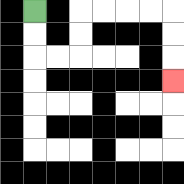{'start': '[1, 0]', 'end': '[7, 3]', 'path_directions': 'D,D,R,R,U,U,R,R,R,R,D,D,D', 'path_coordinates': '[[1, 0], [1, 1], [1, 2], [2, 2], [3, 2], [3, 1], [3, 0], [4, 0], [5, 0], [6, 0], [7, 0], [7, 1], [7, 2], [7, 3]]'}